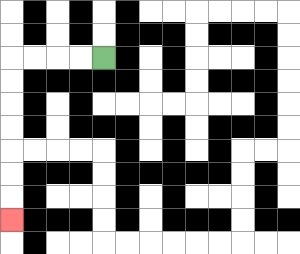{'start': '[4, 2]', 'end': '[0, 9]', 'path_directions': 'L,L,L,L,D,D,D,D,D,D,D', 'path_coordinates': '[[4, 2], [3, 2], [2, 2], [1, 2], [0, 2], [0, 3], [0, 4], [0, 5], [0, 6], [0, 7], [0, 8], [0, 9]]'}